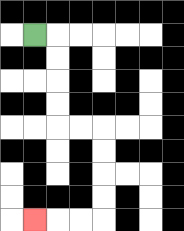{'start': '[1, 1]', 'end': '[1, 9]', 'path_directions': 'R,D,D,D,D,R,R,D,D,D,D,L,L,L', 'path_coordinates': '[[1, 1], [2, 1], [2, 2], [2, 3], [2, 4], [2, 5], [3, 5], [4, 5], [4, 6], [4, 7], [4, 8], [4, 9], [3, 9], [2, 9], [1, 9]]'}